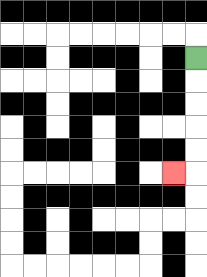{'start': '[8, 2]', 'end': '[7, 7]', 'path_directions': 'D,D,D,D,D,L', 'path_coordinates': '[[8, 2], [8, 3], [8, 4], [8, 5], [8, 6], [8, 7], [7, 7]]'}